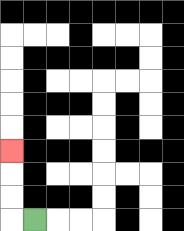{'start': '[1, 9]', 'end': '[0, 6]', 'path_directions': 'L,U,U,U', 'path_coordinates': '[[1, 9], [0, 9], [0, 8], [0, 7], [0, 6]]'}